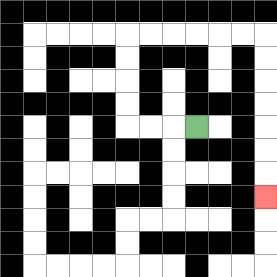{'start': '[8, 5]', 'end': '[11, 8]', 'path_directions': 'L,L,L,U,U,U,U,R,R,R,R,R,R,D,D,D,D,D,D,D', 'path_coordinates': '[[8, 5], [7, 5], [6, 5], [5, 5], [5, 4], [5, 3], [5, 2], [5, 1], [6, 1], [7, 1], [8, 1], [9, 1], [10, 1], [11, 1], [11, 2], [11, 3], [11, 4], [11, 5], [11, 6], [11, 7], [11, 8]]'}